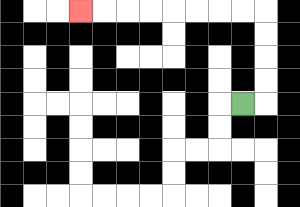{'start': '[10, 4]', 'end': '[3, 0]', 'path_directions': 'R,U,U,U,U,L,L,L,L,L,L,L,L', 'path_coordinates': '[[10, 4], [11, 4], [11, 3], [11, 2], [11, 1], [11, 0], [10, 0], [9, 0], [8, 0], [7, 0], [6, 0], [5, 0], [4, 0], [3, 0]]'}